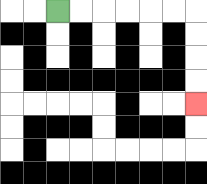{'start': '[2, 0]', 'end': '[8, 4]', 'path_directions': 'R,R,R,R,R,R,D,D,D,D', 'path_coordinates': '[[2, 0], [3, 0], [4, 0], [5, 0], [6, 0], [7, 0], [8, 0], [8, 1], [8, 2], [8, 3], [8, 4]]'}